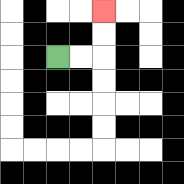{'start': '[2, 2]', 'end': '[4, 0]', 'path_directions': 'R,R,U,U', 'path_coordinates': '[[2, 2], [3, 2], [4, 2], [4, 1], [4, 0]]'}